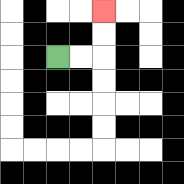{'start': '[2, 2]', 'end': '[4, 0]', 'path_directions': 'R,R,U,U', 'path_coordinates': '[[2, 2], [3, 2], [4, 2], [4, 1], [4, 0]]'}